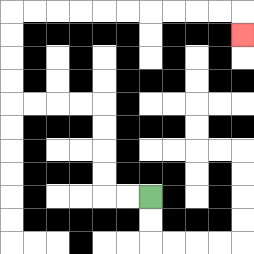{'start': '[6, 8]', 'end': '[10, 1]', 'path_directions': 'L,L,U,U,U,U,L,L,L,L,U,U,U,U,R,R,R,R,R,R,R,R,R,R,D', 'path_coordinates': '[[6, 8], [5, 8], [4, 8], [4, 7], [4, 6], [4, 5], [4, 4], [3, 4], [2, 4], [1, 4], [0, 4], [0, 3], [0, 2], [0, 1], [0, 0], [1, 0], [2, 0], [3, 0], [4, 0], [5, 0], [6, 0], [7, 0], [8, 0], [9, 0], [10, 0], [10, 1]]'}